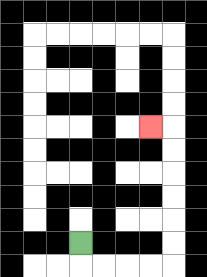{'start': '[3, 10]', 'end': '[6, 5]', 'path_directions': 'D,R,R,R,R,U,U,U,U,U,U,L', 'path_coordinates': '[[3, 10], [3, 11], [4, 11], [5, 11], [6, 11], [7, 11], [7, 10], [7, 9], [7, 8], [7, 7], [7, 6], [7, 5], [6, 5]]'}